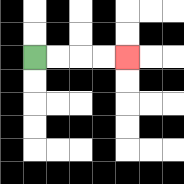{'start': '[1, 2]', 'end': '[5, 2]', 'path_directions': 'R,R,R,R', 'path_coordinates': '[[1, 2], [2, 2], [3, 2], [4, 2], [5, 2]]'}